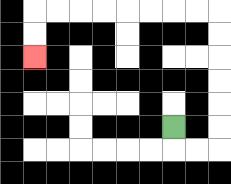{'start': '[7, 5]', 'end': '[1, 2]', 'path_directions': 'D,R,R,U,U,U,U,U,U,L,L,L,L,L,L,L,L,D,D', 'path_coordinates': '[[7, 5], [7, 6], [8, 6], [9, 6], [9, 5], [9, 4], [9, 3], [9, 2], [9, 1], [9, 0], [8, 0], [7, 0], [6, 0], [5, 0], [4, 0], [3, 0], [2, 0], [1, 0], [1, 1], [1, 2]]'}